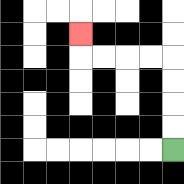{'start': '[7, 6]', 'end': '[3, 1]', 'path_directions': 'U,U,U,U,L,L,L,L,U', 'path_coordinates': '[[7, 6], [7, 5], [7, 4], [7, 3], [7, 2], [6, 2], [5, 2], [4, 2], [3, 2], [3, 1]]'}